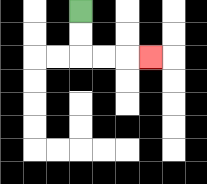{'start': '[3, 0]', 'end': '[6, 2]', 'path_directions': 'D,D,R,R,R', 'path_coordinates': '[[3, 0], [3, 1], [3, 2], [4, 2], [5, 2], [6, 2]]'}